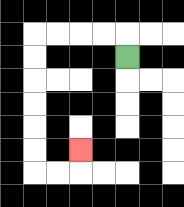{'start': '[5, 2]', 'end': '[3, 6]', 'path_directions': 'U,L,L,L,L,D,D,D,D,D,D,R,R,U', 'path_coordinates': '[[5, 2], [5, 1], [4, 1], [3, 1], [2, 1], [1, 1], [1, 2], [1, 3], [1, 4], [1, 5], [1, 6], [1, 7], [2, 7], [3, 7], [3, 6]]'}